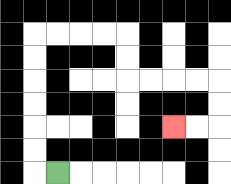{'start': '[2, 7]', 'end': '[7, 5]', 'path_directions': 'L,U,U,U,U,U,U,R,R,R,R,D,D,R,R,R,R,D,D,L,L', 'path_coordinates': '[[2, 7], [1, 7], [1, 6], [1, 5], [1, 4], [1, 3], [1, 2], [1, 1], [2, 1], [3, 1], [4, 1], [5, 1], [5, 2], [5, 3], [6, 3], [7, 3], [8, 3], [9, 3], [9, 4], [9, 5], [8, 5], [7, 5]]'}